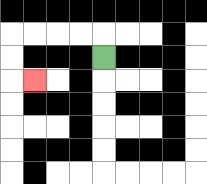{'start': '[4, 2]', 'end': '[1, 3]', 'path_directions': 'U,L,L,L,L,D,D,R', 'path_coordinates': '[[4, 2], [4, 1], [3, 1], [2, 1], [1, 1], [0, 1], [0, 2], [0, 3], [1, 3]]'}